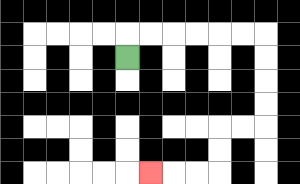{'start': '[5, 2]', 'end': '[6, 7]', 'path_directions': 'U,R,R,R,R,R,R,D,D,D,D,L,L,D,D,L,L,L', 'path_coordinates': '[[5, 2], [5, 1], [6, 1], [7, 1], [8, 1], [9, 1], [10, 1], [11, 1], [11, 2], [11, 3], [11, 4], [11, 5], [10, 5], [9, 5], [9, 6], [9, 7], [8, 7], [7, 7], [6, 7]]'}